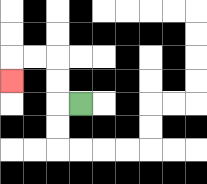{'start': '[3, 4]', 'end': '[0, 3]', 'path_directions': 'L,U,U,L,L,D', 'path_coordinates': '[[3, 4], [2, 4], [2, 3], [2, 2], [1, 2], [0, 2], [0, 3]]'}